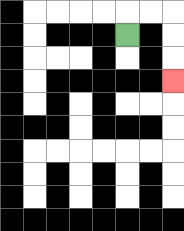{'start': '[5, 1]', 'end': '[7, 3]', 'path_directions': 'U,R,R,D,D,D', 'path_coordinates': '[[5, 1], [5, 0], [6, 0], [7, 0], [7, 1], [7, 2], [7, 3]]'}